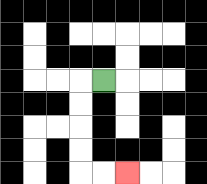{'start': '[4, 3]', 'end': '[5, 7]', 'path_directions': 'L,D,D,D,D,R,R', 'path_coordinates': '[[4, 3], [3, 3], [3, 4], [3, 5], [3, 6], [3, 7], [4, 7], [5, 7]]'}